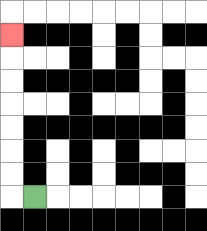{'start': '[1, 8]', 'end': '[0, 1]', 'path_directions': 'L,U,U,U,U,U,U,U', 'path_coordinates': '[[1, 8], [0, 8], [0, 7], [0, 6], [0, 5], [0, 4], [0, 3], [0, 2], [0, 1]]'}